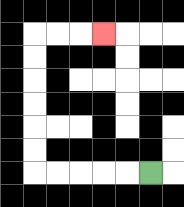{'start': '[6, 7]', 'end': '[4, 1]', 'path_directions': 'L,L,L,L,L,U,U,U,U,U,U,R,R,R', 'path_coordinates': '[[6, 7], [5, 7], [4, 7], [3, 7], [2, 7], [1, 7], [1, 6], [1, 5], [1, 4], [1, 3], [1, 2], [1, 1], [2, 1], [3, 1], [4, 1]]'}